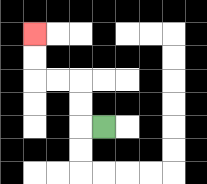{'start': '[4, 5]', 'end': '[1, 1]', 'path_directions': 'L,U,U,L,L,U,U', 'path_coordinates': '[[4, 5], [3, 5], [3, 4], [3, 3], [2, 3], [1, 3], [1, 2], [1, 1]]'}